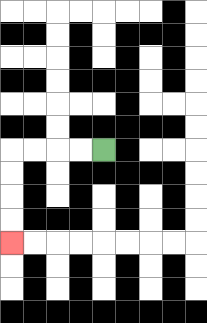{'start': '[4, 6]', 'end': '[0, 10]', 'path_directions': 'L,L,L,L,D,D,D,D', 'path_coordinates': '[[4, 6], [3, 6], [2, 6], [1, 6], [0, 6], [0, 7], [0, 8], [0, 9], [0, 10]]'}